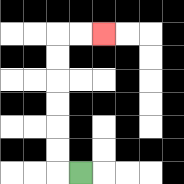{'start': '[3, 7]', 'end': '[4, 1]', 'path_directions': 'L,U,U,U,U,U,U,R,R', 'path_coordinates': '[[3, 7], [2, 7], [2, 6], [2, 5], [2, 4], [2, 3], [2, 2], [2, 1], [3, 1], [4, 1]]'}